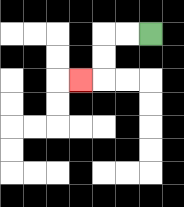{'start': '[6, 1]', 'end': '[3, 3]', 'path_directions': 'L,L,D,D,L', 'path_coordinates': '[[6, 1], [5, 1], [4, 1], [4, 2], [4, 3], [3, 3]]'}